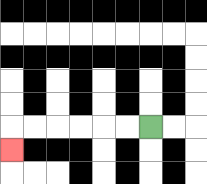{'start': '[6, 5]', 'end': '[0, 6]', 'path_directions': 'L,L,L,L,L,L,D', 'path_coordinates': '[[6, 5], [5, 5], [4, 5], [3, 5], [2, 5], [1, 5], [0, 5], [0, 6]]'}